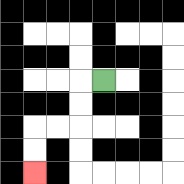{'start': '[4, 3]', 'end': '[1, 7]', 'path_directions': 'L,D,D,L,L,D,D', 'path_coordinates': '[[4, 3], [3, 3], [3, 4], [3, 5], [2, 5], [1, 5], [1, 6], [1, 7]]'}